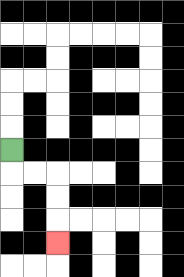{'start': '[0, 6]', 'end': '[2, 10]', 'path_directions': 'D,R,R,D,D,D', 'path_coordinates': '[[0, 6], [0, 7], [1, 7], [2, 7], [2, 8], [2, 9], [2, 10]]'}